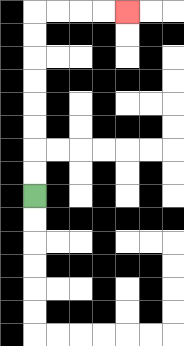{'start': '[1, 8]', 'end': '[5, 0]', 'path_directions': 'U,U,U,U,U,U,U,U,R,R,R,R', 'path_coordinates': '[[1, 8], [1, 7], [1, 6], [1, 5], [1, 4], [1, 3], [1, 2], [1, 1], [1, 0], [2, 0], [3, 0], [4, 0], [5, 0]]'}